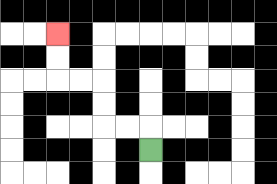{'start': '[6, 6]', 'end': '[2, 1]', 'path_directions': 'U,L,L,U,U,L,L,U,U', 'path_coordinates': '[[6, 6], [6, 5], [5, 5], [4, 5], [4, 4], [4, 3], [3, 3], [2, 3], [2, 2], [2, 1]]'}